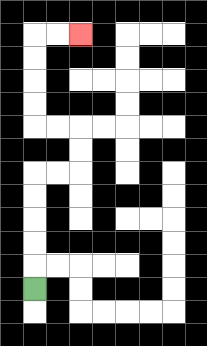{'start': '[1, 12]', 'end': '[3, 1]', 'path_directions': 'U,U,U,U,U,R,R,U,U,L,L,U,U,U,U,R,R', 'path_coordinates': '[[1, 12], [1, 11], [1, 10], [1, 9], [1, 8], [1, 7], [2, 7], [3, 7], [3, 6], [3, 5], [2, 5], [1, 5], [1, 4], [1, 3], [1, 2], [1, 1], [2, 1], [3, 1]]'}